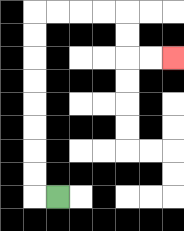{'start': '[2, 8]', 'end': '[7, 2]', 'path_directions': 'L,U,U,U,U,U,U,U,U,R,R,R,R,D,D,R,R', 'path_coordinates': '[[2, 8], [1, 8], [1, 7], [1, 6], [1, 5], [1, 4], [1, 3], [1, 2], [1, 1], [1, 0], [2, 0], [3, 0], [4, 0], [5, 0], [5, 1], [5, 2], [6, 2], [7, 2]]'}